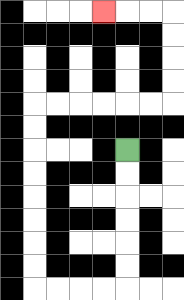{'start': '[5, 6]', 'end': '[4, 0]', 'path_directions': 'D,D,D,D,D,D,L,L,L,L,U,U,U,U,U,U,U,U,R,R,R,R,R,R,U,U,U,U,L,L,L', 'path_coordinates': '[[5, 6], [5, 7], [5, 8], [5, 9], [5, 10], [5, 11], [5, 12], [4, 12], [3, 12], [2, 12], [1, 12], [1, 11], [1, 10], [1, 9], [1, 8], [1, 7], [1, 6], [1, 5], [1, 4], [2, 4], [3, 4], [4, 4], [5, 4], [6, 4], [7, 4], [7, 3], [7, 2], [7, 1], [7, 0], [6, 0], [5, 0], [4, 0]]'}